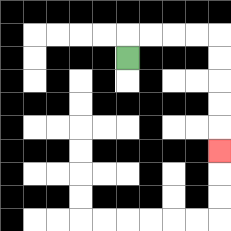{'start': '[5, 2]', 'end': '[9, 6]', 'path_directions': 'U,R,R,R,R,D,D,D,D,D', 'path_coordinates': '[[5, 2], [5, 1], [6, 1], [7, 1], [8, 1], [9, 1], [9, 2], [9, 3], [9, 4], [9, 5], [9, 6]]'}